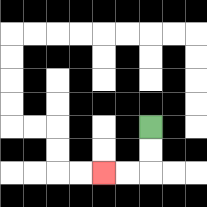{'start': '[6, 5]', 'end': '[4, 7]', 'path_directions': 'D,D,L,L', 'path_coordinates': '[[6, 5], [6, 6], [6, 7], [5, 7], [4, 7]]'}